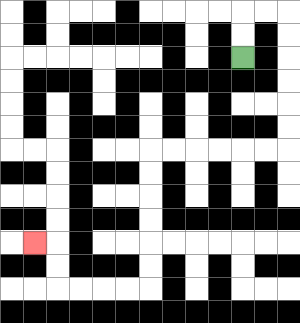{'start': '[10, 2]', 'end': '[1, 10]', 'path_directions': 'U,U,R,R,D,D,D,D,D,D,L,L,L,L,L,L,D,D,D,D,D,D,L,L,L,L,U,U,L', 'path_coordinates': '[[10, 2], [10, 1], [10, 0], [11, 0], [12, 0], [12, 1], [12, 2], [12, 3], [12, 4], [12, 5], [12, 6], [11, 6], [10, 6], [9, 6], [8, 6], [7, 6], [6, 6], [6, 7], [6, 8], [6, 9], [6, 10], [6, 11], [6, 12], [5, 12], [4, 12], [3, 12], [2, 12], [2, 11], [2, 10], [1, 10]]'}